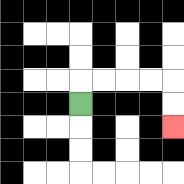{'start': '[3, 4]', 'end': '[7, 5]', 'path_directions': 'U,R,R,R,R,D,D', 'path_coordinates': '[[3, 4], [3, 3], [4, 3], [5, 3], [6, 3], [7, 3], [7, 4], [7, 5]]'}